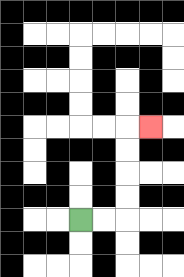{'start': '[3, 9]', 'end': '[6, 5]', 'path_directions': 'R,R,U,U,U,U,R', 'path_coordinates': '[[3, 9], [4, 9], [5, 9], [5, 8], [5, 7], [5, 6], [5, 5], [6, 5]]'}